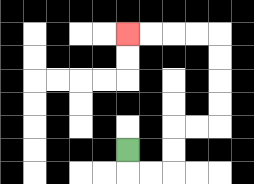{'start': '[5, 6]', 'end': '[5, 1]', 'path_directions': 'D,R,R,U,U,R,R,U,U,U,U,L,L,L,L', 'path_coordinates': '[[5, 6], [5, 7], [6, 7], [7, 7], [7, 6], [7, 5], [8, 5], [9, 5], [9, 4], [9, 3], [9, 2], [9, 1], [8, 1], [7, 1], [6, 1], [5, 1]]'}